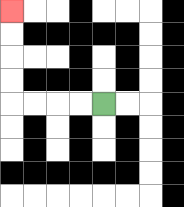{'start': '[4, 4]', 'end': '[0, 0]', 'path_directions': 'L,L,L,L,U,U,U,U', 'path_coordinates': '[[4, 4], [3, 4], [2, 4], [1, 4], [0, 4], [0, 3], [0, 2], [0, 1], [0, 0]]'}